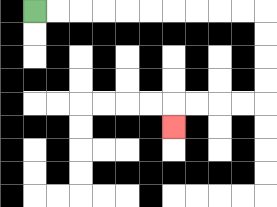{'start': '[1, 0]', 'end': '[7, 5]', 'path_directions': 'R,R,R,R,R,R,R,R,R,R,D,D,D,D,L,L,L,L,D', 'path_coordinates': '[[1, 0], [2, 0], [3, 0], [4, 0], [5, 0], [6, 0], [7, 0], [8, 0], [9, 0], [10, 0], [11, 0], [11, 1], [11, 2], [11, 3], [11, 4], [10, 4], [9, 4], [8, 4], [7, 4], [7, 5]]'}